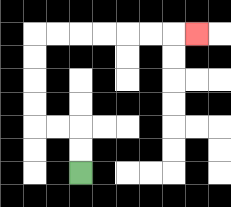{'start': '[3, 7]', 'end': '[8, 1]', 'path_directions': 'U,U,L,L,U,U,U,U,R,R,R,R,R,R,R', 'path_coordinates': '[[3, 7], [3, 6], [3, 5], [2, 5], [1, 5], [1, 4], [1, 3], [1, 2], [1, 1], [2, 1], [3, 1], [4, 1], [5, 1], [6, 1], [7, 1], [8, 1]]'}